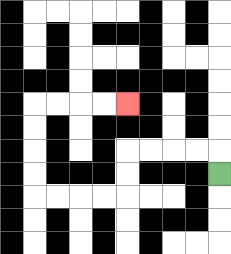{'start': '[9, 7]', 'end': '[5, 4]', 'path_directions': 'U,L,L,L,L,D,D,L,L,L,L,U,U,U,U,R,R,R,R', 'path_coordinates': '[[9, 7], [9, 6], [8, 6], [7, 6], [6, 6], [5, 6], [5, 7], [5, 8], [4, 8], [3, 8], [2, 8], [1, 8], [1, 7], [1, 6], [1, 5], [1, 4], [2, 4], [3, 4], [4, 4], [5, 4]]'}